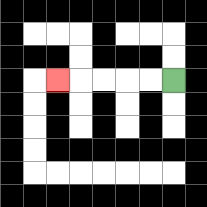{'start': '[7, 3]', 'end': '[2, 3]', 'path_directions': 'L,L,L,L,L', 'path_coordinates': '[[7, 3], [6, 3], [5, 3], [4, 3], [3, 3], [2, 3]]'}